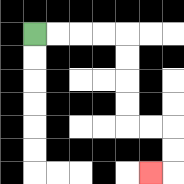{'start': '[1, 1]', 'end': '[6, 7]', 'path_directions': 'R,R,R,R,D,D,D,D,R,R,D,D,L', 'path_coordinates': '[[1, 1], [2, 1], [3, 1], [4, 1], [5, 1], [5, 2], [5, 3], [5, 4], [5, 5], [6, 5], [7, 5], [7, 6], [7, 7], [6, 7]]'}